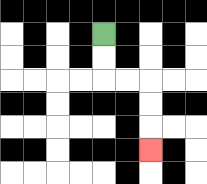{'start': '[4, 1]', 'end': '[6, 6]', 'path_directions': 'D,D,R,R,D,D,D', 'path_coordinates': '[[4, 1], [4, 2], [4, 3], [5, 3], [6, 3], [6, 4], [6, 5], [6, 6]]'}